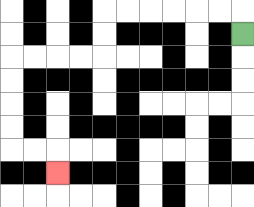{'start': '[10, 1]', 'end': '[2, 7]', 'path_directions': 'U,L,L,L,L,L,L,D,D,L,L,L,L,D,D,D,D,R,R,D', 'path_coordinates': '[[10, 1], [10, 0], [9, 0], [8, 0], [7, 0], [6, 0], [5, 0], [4, 0], [4, 1], [4, 2], [3, 2], [2, 2], [1, 2], [0, 2], [0, 3], [0, 4], [0, 5], [0, 6], [1, 6], [2, 6], [2, 7]]'}